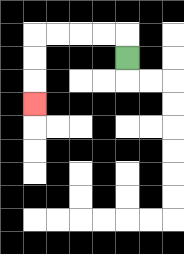{'start': '[5, 2]', 'end': '[1, 4]', 'path_directions': 'U,L,L,L,L,D,D,D', 'path_coordinates': '[[5, 2], [5, 1], [4, 1], [3, 1], [2, 1], [1, 1], [1, 2], [1, 3], [1, 4]]'}